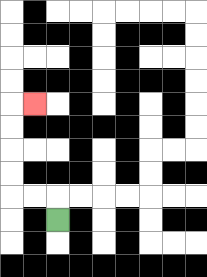{'start': '[2, 9]', 'end': '[1, 4]', 'path_directions': 'U,L,L,U,U,U,U,R', 'path_coordinates': '[[2, 9], [2, 8], [1, 8], [0, 8], [0, 7], [0, 6], [0, 5], [0, 4], [1, 4]]'}